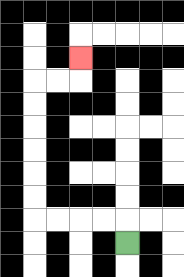{'start': '[5, 10]', 'end': '[3, 2]', 'path_directions': 'U,L,L,L,L,U,U,U,U,U,U,R,R,U', 'path_coordinates': '[[5, 10], [5, 9], [4, 9], [3, 9], [2, 9], [1, 9], [1, 8], [1, 7], [1, 6], [1, 5], [1, 4], [1, 3], [2, 3], [3, 3], [3, 2]]'}